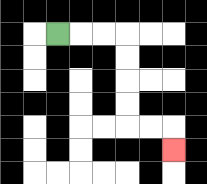{'start': '[2, 1]', 'end': '[7, 6]', 'path_directions': 'R,R,R,D,D,D,D,R,R,D', 'path_coordinates': '[[2, 1], [3, 1], [4, 1], [5, 1], [5, 2], [5, 3], [5, 4], [5, 5], [6, 5], [7, 5], [7, 6]]'}